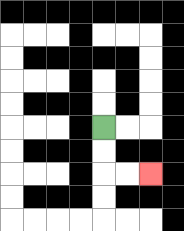{'start': '[4, 5]', 'end': '[6, 7]', 'path_directions': 'D,D,R,R', 'path_coordinates': '[[4, 5], [4, 6], [4, 7], [5, 7], [6, 7]]'}